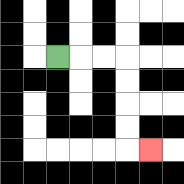{'start': '[2, 2]', 'end': '[6, 6]', 'path_directions': 'R,R,R,D,D,D,D,R', 'path_coordinates': '[[2, 2], [3, 2], [4, 2], [5, 2], [5, 3], [5, 4], [5, 5], [5, 6], [6, 6]]'}